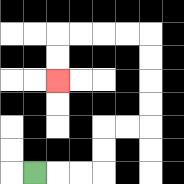{'start': '[1, 7]', 'end': '[2, 3]', 'path_directions': 'R,R,R,U,U,R,R,U,U,U,U,L,L,L,L,D,D', 'path_coordinates': '[[1, 7], [2, 7], [3, 7], [4, 7], [4, 6], [4, 5], [5, 5], [6, 5], [6, 4], [6, 3], [6, 2], [6, 1], [5, 1], [4, 1], [3, 1], [2, 1], [2, 2], [2, 3]]'}